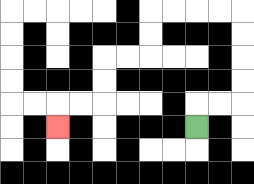{'start': '[8, 5]', 'end': '[2, 5]', 'path_directions': 'U,R,R,U,U,U,U,L,L,L,L,D,D,L,L,D,D,L,L,D', 'path_coordinates': '[[8, 5], [8, 4], [9, 4], [10, 4], [10, 3], [10, 2], [10, 1], [10, 0], [9, 0], [8, 0], [7, 0], [6, 0], [6, 1], [6, 2], [5, 2], [4, 2], [4, 3], [4, 4], [3, 4], [2, 4], [2, 5]]'}